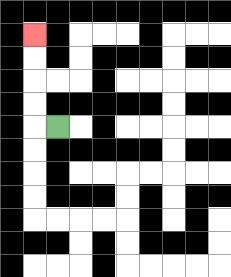{'start': '[2, 5]', 'end': '[1, 1]', 'path_directions': 'L,U,U,U,U', 'path_coordinates': '[[2, 5], [1, 5], [1, 4], [1, 3], [1, 2], [1, 1]]'}